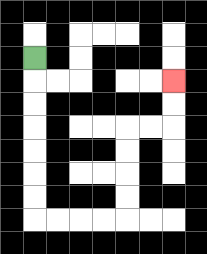{'start': '[1, 2]', 'end': '[7, 3]', 'path_directions': 'D,D,D,D,D,D,D,R,R,R,R,U,U,U,U,R,R,U,U', 'path_coordinates': '[[1, 2], [1, 3], [1, 4], [1, 5], [1, 6], [1, 7], [1, 8], [1, 9], [2, 9], [3, 9], [4, 9], [5, 9], [5, 8], [5, 7], [5, 6], [5, 5], [6, 5], [7, 5], [7, 4], [7, 3]]'}